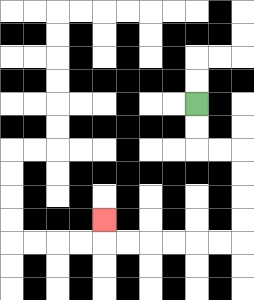{'start': '[8, 4]', 'end': '[4, 9]', 'path_directions': 'D,D,R,R,D,D,D,D,L,L,L,L,L,L,U', 'path_coordinates': '[[8, 4], [8, 5], [8, 6], [9, 6], [10, 6], [10, 7], [10, 8], [10, 9], [10, 10], [9, 10], [8, 10], [7, 10], [6, 10], [5, 10], [4, 10], [4, 9]]'}